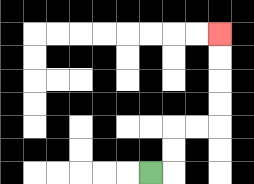{'start': '[6, 7]', 'end': '[9, 1]', 'path_directions': 'R,U,U,R,R,U,U,U,U', 'path_coordinates': '[[6, 7], [7, 7], [7, 6], [7, 5], [8, 5], [9, 5], [9, 4], [9, 3], [9, 2], [9, 1]]'}